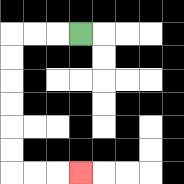{'start': '[3, 1]', 'end': '[3, 7]', 'path_directions': 'L,L,L,D,D,D,D,D,D,R,R,R', 'path_coordinates': '[[3, 1], [2, 1], [1, 1], [0, 1], [0, 2], [0, 3], [0, 4], [0, 5], [0, 6], [0, 7], [1, 7], [2, 7], [3, 7]]'}